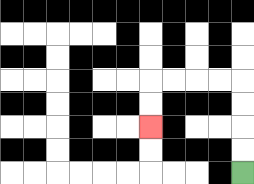{'start': '[10, 7]', 'end': '[6, 5]', 'path_directions': 'U,U,U,U,L,L,L,L,D,D', 'path_coordinates': '[[10, 7], [10, 6], [10, 5], [10, 4], [10, 3], [9, 3], [8, 3], [7, 3], [6, 3], [6, 4], [6, 5]]'}